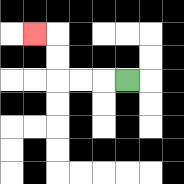{'start': '[5, 3]', 'end': '[1, 1]', 'path_directions': 'L,L,L,U,U,L', 'path_coordinates': '[[5, 3], [4, 3], [3, 3], [2, 3], [2, 2], [2, 1], [1, 1]]'}